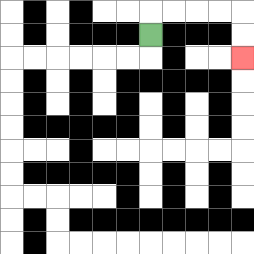{'start': '[6, 1]', 'end': '[10, 2]', 'path_directions': 'U,R,R,R,R,D,D', 'path_coordinates': '[[6, 1], [6, 0], [7, 0], [8, 0], [9, 0], [10, 0], [10, 1], [10, 2]]'}